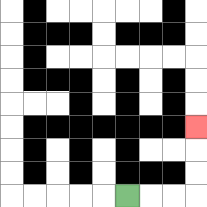{'start': '[5, 8]', 'end': '[8, 5]', 'path_directions': 'R,R,R,U,U,U', 'path_coordinates': '[[5, 8], [6, 8], [7, 8], [8, 8], [8, 7], [8, 6], [8, 5]]'}